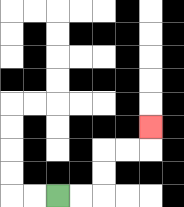{'start': '[2, 8]', 'end': '[6, 5]', 'path_directions': 'R,R,U,U,R,R,U', 'path_coordinates': '[[2, 8], [3, 8], [4, 8], [4, 7], [4, 6], [5, 6], [6, 6], [6, 5]]'}